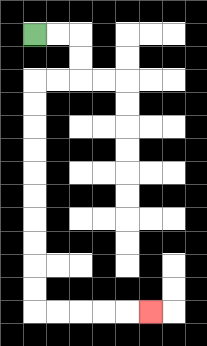{'start': '[1, 1]', 'end': '[6, 13]', 'path_directions': 'R,R,D,D,L,L,D,D,D,D,D,D,D,D,D,D,R,R,R,R,R', 'path_coordinates': '[[1, 1], [2, 1], [3, 1], [3, 2], [3, 3], [2, 3], [1, 3], [1, 4], [1, 5], [1, 6], [1, 7], [1, 8], [1, 9], [1, 10], [1, 11], [1, 12], [1, 13], [2, 13], [3, 13], [4, 13], [5, 13], [6, 13]]'}